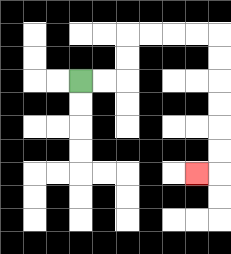{'start': '[3, 3]', 'end': '[8, 7]', 'path_directions': 'R,R,U,U,R,R,R,R,D,D,D,D,D,D,L', 'path_coordinates': '[[3, 3], [4, 3], [5, 3], [5, 2], [5, 1], [6, 1], [7, 1], [8, 1], [9, 1], [9, 2], [9, 3], [9, 4], [9, 5], [9, 6], [9, 7], [8, 7]]'}